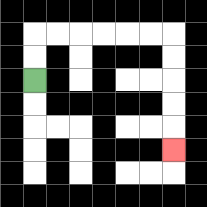{'start': '[1, 3]', 'end': '[7, 6]', 'path_directions': 'U,U,R,R,R,R,R,R,D,D,D,D,D', 'path_coordinates': '[[1, 3], [1, 2], [1, 1], [2, 1], [3, 1], [4, 1], [5, 1], [6, 1], [7, 1], [7, 2], [7, 3], [7, 4], [7, 5], [7, 6]]'}